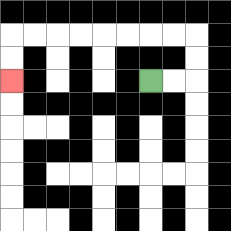{'start': '[6, 3]', 'end': '[0, 3]', 'path_directions': 'R,R,U,U,L,L,L,L,L,L,L,L,D,D', 'path_coordinates': '[[6, 3], [7, 3], [8, 3], [8, 2], [8, 1], [7, 1], [6, 1], [5, 1], [4, 1], [3, 1], [2, 1], [1, 1], [0, 1], [0, 2], [0, 3]]'}